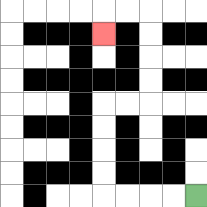{'start': '[8, 8]', 'end': '[4, 1]', 'path_directions': 'L,L,L,L,U,U,U,U,R,R,U,U,U,U,L,L,D', 'path_coordinates': '[[8, 8], [7, 8], [6, 8], [5, 8], [4, 8], [4, 7], [4, 6], [4, 5], [4, 4], [5, 4], [6, 4], [6, 3], [6, 2], [6, 1], [6, 0], [5, 0], [4, 0], [4, 1]]'}